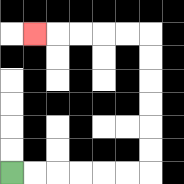{'start': '[0, 7]', 'end': '[1, 1]', 'path_directions': 'R,R,R,R,R,R,U,U,U,U,U,U,L,L,L,L,L', 'path_coordinates': '[[0, 7], [1, 7], [2, 7], [3, 7], [4, 7], [5, 7], [6, 7], [6, 6], [6, 5], [6, 4], [6, 3], [6, 2], [6, 1], [5, 1], [4, 1], [3, 1], [2, 1], [1, 1]]'}